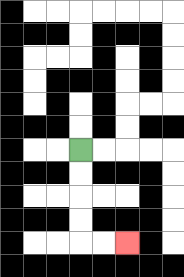{'start': '[3, 6]', 'end': '[5, 10]', 'path_directions': 'D,D,D,D,R,R', 'path_coordinates': '[[3, 6], [3, 7], [3, 8], [3, 9], [3, 10], [4, 10], [5, 10]]'}